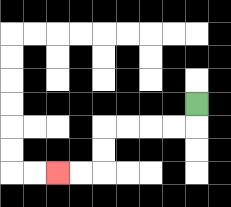{'start': '[8, 4]', 'end': '[2, 7]', 'path_directions': 'D,L,L,L,L,D,D,L,L', 'path_coordinates': '[[8, 4], [8, 5], [7, 5], [6, 5], [5, 5], [4, 5], [4, 6], [4, 7], [3, 7], [2, 7]]'}